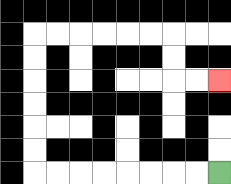{'start': '[9, 7]', 'end': '[9, 3]', 'path_directions': 'L,L,L,L,L,L,L,L,U,U,U,U,U,U,R,R,R,R,R,R,D,D,R,R', 'path_coordinates': '[[9, 7], [8, 7], [7, 7], [6, 7], [5, 7], [4, 7], [3, 7], [2, 7], [1, 7], [1, 6], [1, 5], [1, 4], [1, 3], [1, 2], [1, 1], [2, 1], [3, 1], [4, 1], [5, 1], [6, 1], [7, 1], [7, 2], [7, 3], [8, 3], [9, 3]]'}